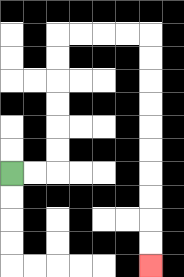{'start': '[0, 7]', 'end': '[6, 11]', 'path_directions': 'R,R,U,U,U,U,U,U,R,R,R,R,D,D,D,D,D,D,D,D,D,D', 'path_coordinates': '[[0, 7], [1, 7], [2, 7], [2, 6], [2, 5], [2, 4], [2, 3], [2, 2], [2, 1], [3, 1], [4, 1], [5, 1], [6, 1], [6, 2], [6, 3], [6, 4], [6, 5], [6, 6], [6, 7], [6, 8], [6, 9], [6, 10], [6, 11]]'}